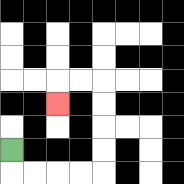{'start': '[0, 6]', 'end': '[2, 4]', 'path_directions': 'D,R,R,R,R,U,U,U,U,L,L,D', 'path_coordinates': '[[0, 6], [0, 7], [1, 7], [2, 7], [3, 7], [4, 7], [4, 6], [4, 5], [4, 4], [4, 3], [3, 3], [2, 3], [2, 4]]'}